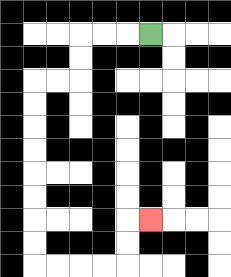{'start': '[6, 1]', 'end': '[6, 9]', 'path_directions': 'L,L,L,D,D,L,L,D,D,D,D,D,D,D,D,R,R,R,R,U,U,R', 'path_coordinates': '[[6, 1], [5, 1], [4, 1], [3, 1], [3, 2], [3, 3], [2, 3], [1, 3], [1, 4], [1, 5], [1, 6], [1, 7], [1, 8], [1, 9], [1, 10], [1, 11], [2, 11], [3, 11], [4, 11], [5, 11], [5, 10], [5, 9], [6, 9]]'}